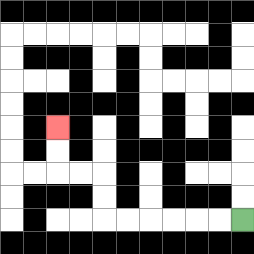{'start': '[10, 9]', 'end': '[2, 5]', 'path_directions': 'L,L,L,L,L,L,U,U,L,L,U,U', 'path_coordinates': '[[10, 9], [9, 9], [8, 9], [7, 9], [6, 9], [5, 9], [4, 9], [4, 8], [4, 7], [3, 7], [2, 7], [2, 6], [2, 5]]'}